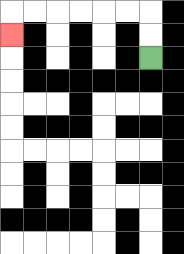{'start': '[6, 2]', 'end': '[0, 1]', 'path_directions': 'U,U,L,L,L,L,L,L,D', 'path_coordinates': '[[6, 2], [6, 1], [6, 0], [5, 0], [4, 0], [3, 0], [2, 0], [1, 0], [0, 0], [0, 1]]'}